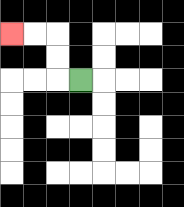{'start': '[3, 3]', 'end': '[0, 1]', 'path_directions': 'L,U,U,L,L', 'path_coordinates': '[[3, 3], [2, 3], [2, 2], [2, 1], [1, 1], [0, 1]]'}